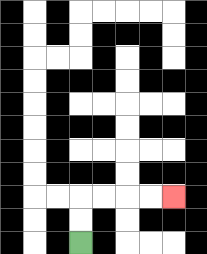{'start': '[3, 10]', 'end': '[7, 8]', 'path_directions': 'U,U,R,R,R,R', 'path_coordinates': '[[3, 10], [3, 9], [3, 8], [4, 8], [5, 8], [6, 8], [7, 8]]'}